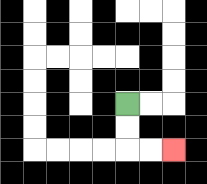{'start': '[5, 4]', 'end': '[7, 6]', 'path_directions': 'D,D,R,R', 'path_coordinates': '[[5, 4], [5, 5], [5, 6], [6, 6], [7, 6]]'}